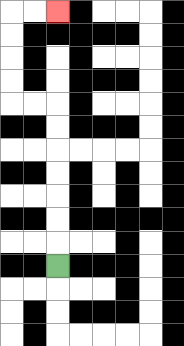{'start': '[2, 11]', 'end': '[2, 0]', 'path_directions': 'U,U,U,U,U,U,U,L,L,U,U,U,U,R,R', 'path_coordinates': '[[2, 11], [2, 10], [2, 9], [2, 8], [2, 7], [2, 6], [2, 5], [2, 4], [1, 4], [0, 4], [0, 3], [0, 2], [0, 1], [0, 0], [1, 0], [2, 0]]'}